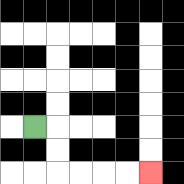{'start': '[1, 5]', 'end': '[6, 7]', 'path_directions': 'R,D,D,R,R,R,R', 'path_coordinates': '[[1, 5], [2, 5], [2, 6], [2, 7], [3, 7], [4, 7], [5, 7], [6, 7]]'}